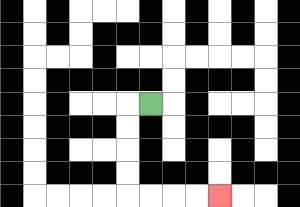{'start': '[6, 4]', 'end': '[9, 8]', 'path_directions': 'L,D,D,D,D,R,R,R,R', 'path_coordinates': '[[6, 4], [5, 4], [5, 5], [5, 6], [5, 7], [5, 8], [6, 8], [7, 8], [8, 8], [9, 8]]'}